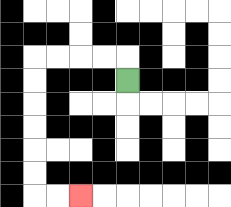{'start': '[5, 3]', 'end': '[3, 8]', 'path_directions': 'U,L,L,L,L,D,D,D,D,D,D,R,R', 'path_coordinates': '[[5, 3], [5, 2], [4, 2], [3, 2], [2, 2], [1, 2], [1, 3], [1, 4], [1, 5], [1, 6], [1, 7], [1, 8], [2, 8], [3, 8]]'}